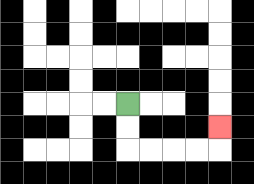{'start': '[5, 4]', 'end': '[9, 5]', 'path_directions': 'D,D,R,R,R,R,U', 'path_coordinates': '[[5, 4], [5, 5], [5, 6], [6, 6], [7, 6], [8, 6], [9, 6], [9, 5]]'}